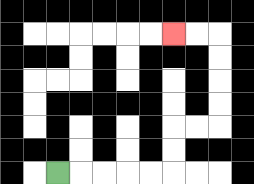{'start': '[2, 7]', 'end': '[7, 1]', 'path_directions': 'R,R,R,R,R,U,U,R,R,U,U,U,U,L,L', 'path_coordinates': '[[2, 7], [3, 7], [4, 7], [5, 7], [6, 7], [7, 7], [7, 6], [7, 5], [8, 5], [9, 5], [9, 4], [9, 3], [9, 2], [9, 1], [8, 1], [7, 1]]'}